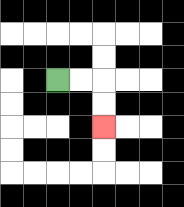{'start': '[2, 3]', 'end': '[4, 5]', 'path_directions': 'R,R,D,D', 'path_coordinates': '[[2, 3], [3, 3], [4, 3], [4, 4], [4, 5]]'}